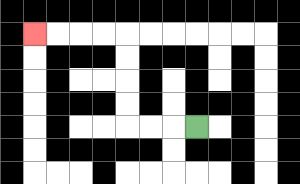{'start': '[8, 5]', 'end': '[1, 1]', 'path_directions': 'L,L,L,U,U,U,U,L,L,L,L', 'path_coordinates': '[[8, 5], [7, 5], [6, 5], [5, 5], [5, 4], [5, 3], [5, 2], [5, 1], [4, 1], [3, 1], [2, 1], [1, 1]]'}